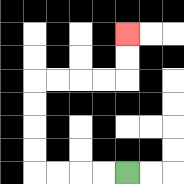{'start': '[5, 7]', 'end': '[5, 1]', 'path_directions': 'L,L,L,L,U,U,U,U,R,R,R,R,U,U', 'path_coordinates': '[[5, 7], [4, 7], [3, 7], [2, 7], [1, 7], [1, 6], [1, 5], [1, 4], [1, 3], [2, 3], [3, 3], [4, 3], [5, 3], [5, 2], [5, 1]]'}